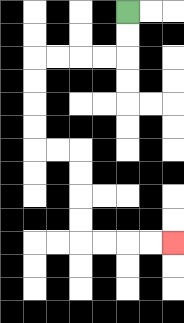{'start': '[5, 0]', 'end': '[7, 10]', 'path_directions': 'D,D,L,L,L,L,D,D,D,D,R,R,D,D,D,D,R,R,R,R', 'path_coordinates': '[[5, 0], [5, 1], [5, 2], [4, 2], [3, 2], [2, 2], [1, 2], [1, 3], [1, 4], [1, 5], [1, 6], [2, 6], [3, 6], [3, 7], [3, 8], [3, 9], [3, 10], [4, 10], [5, 10], [6, 10], [7, 10]]'}